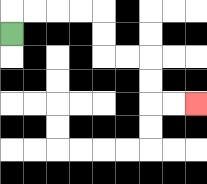{'start': '[0, 1]', 'end': '[8, 4]', 'path_directions': 'U,R,R,R,R,D,D,R,R,D,D,R,R', 'path_coordinates': '[[0, 1], [0, 0], [1, 0], [2, 0], [3, 0], [4, 0], [4, 1], [4, 2], [5, 2], [6, 2], [6, 3], [6, 4], [7, 4], [8, 4]]'}